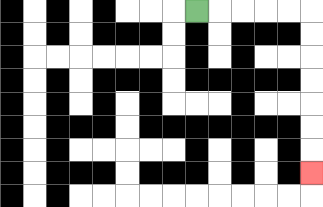{'start': '[8, 0]', 'end': '[13, 7]', 'path_directions': 'R,R,R,R,R,D,D,D,D,D,D,D', 'path_coordinates': '[[8, 0], [9, 0], [10, 0], [11, 0], [12, 0], [13, 0], [13, 1], [13, 2], [13, 3], [13, 4], [13, 5], [13, 6], [13, 7]]'}